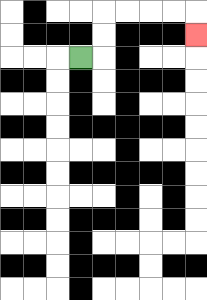{'start': '[3, 2]', 'end': '[8, 1]', 'path_directions': 'R,U,U,R,R,R,R,D', 'path_coordinates': '[[3, 2], [4, 2], [4, 1], [4, 0], [5, 0], [6, 0], [7, 0], [8, 0], [8, 1]]'}